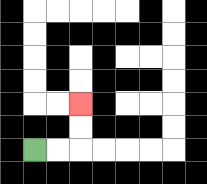{'start': '[1, 6]', 'end': '[3, 4]', 'path_directions': 'R,R,U,U', 'path_coordinates': '[[1, 6], [2, 6], [3, 6], [3, 5], [3, 4]]'}